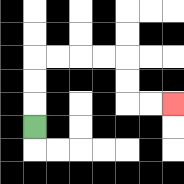{'start': '[1, 5]', 'end': '[7, 4]', 'path_directions': 'U,U,U,R,R,R,R,D,D,R,R', 'path_coordinates': '[[1, 5], [1, 4], [1, 3], [1, 2], [2, 2], [3, 2], [4, 2], [5, 2], [5, 3], [5, 4], [6, 4], [7, 4]]'}